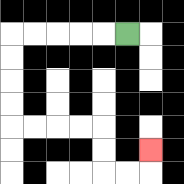{'start': '[5, 1]', 'end': '[6, 6]', 'path_directions': 'L,L,L,L,L,D,D,D,D,R,R,R,R,D,D,R,R,U', 'path_coordinates': '[[5, 1], [4, 1], [3, 1], [2, 1], [1, 1], [0, 1], [0, 2], [0, 3], [0, 4], [0, 5], [1, 5], [2, 5], [3, 5], [4, 5], [4, 6], [4, 7], [5, 7], [6, 7], [6, 6]]'}